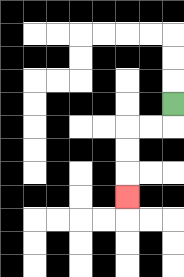{'start': '[7, 4]', 'end': '[5, 8]', 'path_directions': 'D,L,L,D,D,D', 'path_coordinates': '[[7, 4], [7, 5], [6, 5], [5, 5], [5, 6], [5, 7], [5, 8]]'}